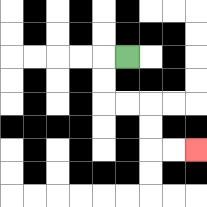{'start': '[5, 2]', 'end': '[8, 6]', 'path_directions': 'L,D,D,R,R,D,D,R,R', 'path_coordinates': '[[5, 2], [4, 2], [4, 3], [4, 4], [5, 4], [6, 4], [6, 5], [6, 6], [7, 6], [8, 6]]'}